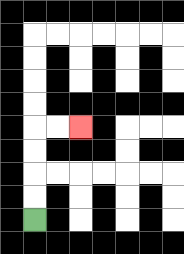{'start': '[1, 9]', 'end': '[3, 5]', 'path_directions': 'U,U,U,U,R,R', 'path_coordinates': '[[1, 9], [1, 8], [1, 7], [1, 6], [1, 5], [2, 5], [3, 5]]'}